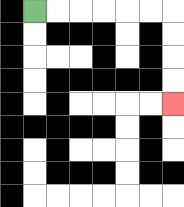{'start': '[1, 0]', 'end': '[7, 4]', 'path_directions': 'R,R,R,R,R,R,D,D,D,D', 'path_coordinates': '[[1, 0], [2, 0], [3, 0], [4, 0], [5, 0], [6, 0], [7, 0], [7, 1], [7, 2], [7, 3], [7, 4]]'}